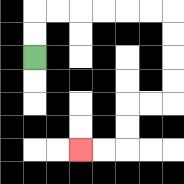{'start': '[1, 2]', 'end': '[3, 6]', 'path_directions': 'U,U,R,R,R,R,R,R,D,D,D,D,L,L,D,D,L,L', 'path_coordinates': '[[1, 2], [1, 1], [1, 0], [2, 0], [3, 0], [4, 0], [5, 0], [6, 0], [7, 0], [7, 1], [7, 2], [7, 3], [7, 4], [6, 4], [5, 4], [5, 5], [5, 6], [4, 6], [3, 6]]'}